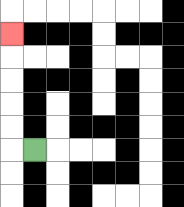{'start': '[1, 6]', 'end': '[0, 1]', 'path_directions': 'L,U,U,U,U,U', 'path_coordinates': '[[1, 6], [0, 6], [0, 5], [0, 4], [0, 3], [0, 2], [0, 1]]'}